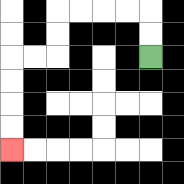{'start': '[6, 2]', 'end': '[0, 6]', 'path_directions': 'U,U,L,L,L,L,D,D,L,L,D,D,D,D', 'path_coordinates': '[[6, 2], [6, 1], [6, 0], [5, 0], [4, 0], [3, 0], [2, 0], [2, 1], [2, 2], [1, 2], [0, 2], [0, 3], [0, 4], [0, 5], [0, 6]]'}